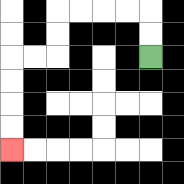{'start': '[6, 2]', 'end': '[0, 6]', 'path_directions': 'U,U,L,L,L,L,D,D,L,L,D,D,D,D', 'path_coordinates': '[[6, 2], [6, 1], [6, 0], [5, 0], [4, 0], [3, 0], [2, 0], [2, 1], [2, 2], [1, 2], [0, 2], [0, 3], [0, 4], [0, 5], [0, 6]]'}